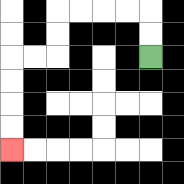{'start': '[6, 2]', 'end': '[0, 6]', 'path_directions': 'U,U,L,L,L,L,D,D,L,L,D,D,D,D', 'path_coordinates': '[[6, 2], [6, 1], [6, 0], [5, 0], [4, 0], [3, 0], [2, 0], [2, 1], [2, 2], [1, 2], [0, 2], [0, 3], [0, 4], [0, 5], [0, 6]]'}